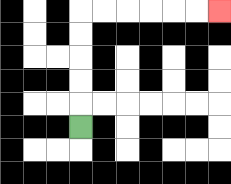{'start': '[3, 5]', 'end': '[9, 0]', 'path_directions': 'U,U,U,U,U,R,R,R,R,R,R', 'path_coordinates': '[[3, 5], [3, 4], [3, 3], [3, 2], [3, 1], [3, 0], [4, 0], [5, 0], [6, 0], [7, 0], [8, 0], [9, 0]]'}